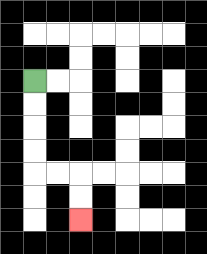{'start': '[1, 3]', 'end': '[3, 9]', 'path_directions': 'D,D,D,D,R,R,D,D', 'path_coordinates': '[[1, 3], [1, 4], [1, 5], [1, 6], [1, 7], [2, 7], [3, 7], [3, 8], [3, 9]]'}